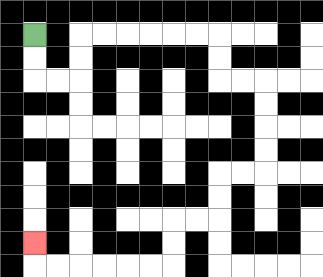{'start': '[1, 1]', 'end': '[1, 10]', 'path_directions': 'D,D,R,R,U,U,R,R,R,R,R,R,D,D,R,R,D,D,D,D,L,L,D,D,L,L,D,D,L,L,L,L,L,L,U', 'path_coordinates': '[[1, 1], [1, 2], [1, 3], [2, 3], [3, 3], [3, 2], [3, 1], [4, 1], [5, 1], [6, 1], [7, 1], [8, 1], [9, 1], [9, 2], [9, 3], [10, 3], [11, 3], [11, 4], [11, 5], [11, 6], [11, 7], [10, 7], [9, 7], [9, 8], [9, 9], [8, 9], [7, 9], [7, 10], [7, 11], [6, 11], [5, 11], [4, 11], [3, 11], [2, 11], [1, 11], [1, 10]]'}